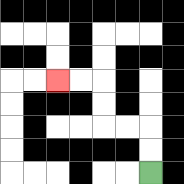{'start': '[6, 7]', 'end': '[2, 3]', 'path_directions': 'U,U,L,L,U,U,L,L', 'path_coordinates': '[[6, 7], [6, 6], [6, 5], [5, 5], [4, 5], [4, 4], [4, 3], [3, 3], [2, 3]]'}